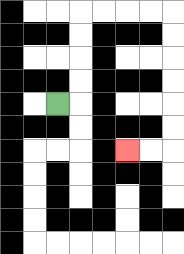{'start': '[2, 4]', 'end': '[5, 6]', 'path_directions': 'R,U,U,U,U,R,R,R,R,D,D,D,D,D,D,L,L', 'path_coordinates': '[[2, 4], [3, 4], [3, 3], [3, 2], [3, 1], [3, 0], [4, 0], [5, 0], [6, 0], [7, 0], [7, 1], [7, 2], [7, 3], [7, 4], [7, 5], [7, 6], [6, 6], [5, 6]]'}